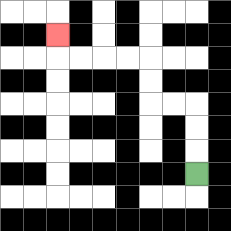{'start': '[8, 7]', 'end': '[2, 1]', 'path_directions': 'U,U,U,L,L,U,U,L,L,L,L,U', 'path_coordinates': '[[8, 7], [8, 6], [8, 5], [8, 4], [7, 4], [6, 4], [6, 3], [6, 2], [5, 2], [4, 2], [3, 2], [2, 2], [2, 1]]'}